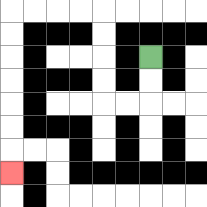{'start': '[6, 2]', 'end': '[0, 7]', 'path_directions': 'D,D,L,L,U,U,U,U,L,L,L,L,D,D,D,D,D,D,D', 'path_coordinates': '[[6, 2], [6, 3], [6, 4], [5, 4], [4, 4], [4, 3], [4, 2], [4, 1], [4, 0], [3, 0], [2, 0], [1, 0], [0, 0], [0, 1], [0, 2], [0, 3], [0, 4], [0, 5], [0, 6], [0, 7]]'}